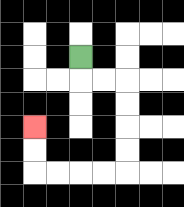{'start': '[3, 2]', 'end': '[1, 5]', 'path_directions': 'D,R,R,D,D,D,D,L,L,L,L,U,U', 'path_coordinates': '[[3, 2], [3, 3], [4, 3], [5, 3], [5, 4], [5, 5], [5, 6], [5, 7], [4, 7], [3, 7], [2, 7], [1, 7], [1, 6], [1, 5]]'}